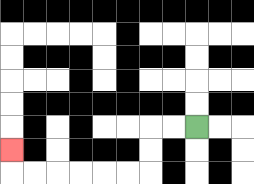{'start': '[8, 5]', 'end': '[0, 6]', 'path_directions': 'L,L,D,D,L,L,L,L,L,L,U', 'path_coordinates': '[[8, 5], [7, 5], [6, 5], [6, 6], [6, 7], [5, 7], [4, 7], [3, 7], [2, 7], [1, 7], [0, 7], [0, 6]]'}